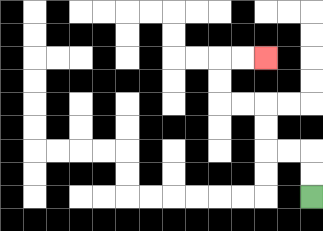{'start': '[13, 8]', 'end': '[11, 2]', 'path_directions': 'U,U,L,L,U,U,L,L,U,U,R,R', 'path_coordinates': '[[13, 8], [13, 7], [13, 6], [12, 6], [11, 6], [11, 5], [11, 4], [10, 4], [9, 4], [9, 3], [9, 2], [10, 2], [11, 2]]'}